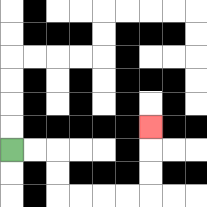{'start': '[0, 6]', 'end': '[6, 5]', 'path_directions': 'R,R,D,D,R,R,R,R,U,U,U', 'path_coordinates': '[[0, 6], [1, 6], [2, 6], [2, 7], [2, 8], [3, 8], [4, 8], [5, 8], [6, 8], [6, 7], [6, 6], [6, 5]]'}